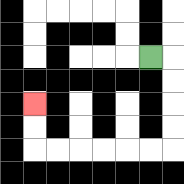{'start': '[6, 2]', 'end': '[1, 4]', 'path_directions': 'R,D,D,D,D,L,L,L,L,L,L,U,U', 'path_coordinates': '[[6, 2], [7, 2], [7, 3], [7, 4], [7, 5], [7, 6], [6, 6], [5, 6], [4, 6], [3, 6], [2, 6], [1, 6], [1, 5], [1, 4]]'}